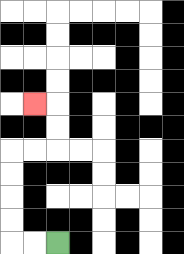{'start': '[2, 10]', 'end': '[1, 4]', 'path_directions': 'L,L,U,U,U,U,R,R,U,U,L', 'path_coordinates': '[[2, 10], [1, 10], [0, 10], [0, 9], [0, 8], [0, 7], [0, 6], [1, 6], [2, 6], [2, 5], [2, 4], [1, 4]]'}